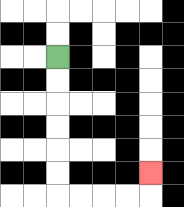{'start': '[2, 2]', 'end': '[6, 7]', 'path_directions': 'D,D,D,D,D,D,R,R,R,R,U', 'path_coordinates': '[[2, 2], [2, 3], [2, 4], [2, 5], [2, 6], [2, 7], [2, 8], [3, 8], [4, 8], [5, 8], [6, 8], [6, 7]]'}